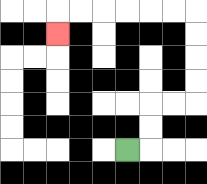{'start': '[5, 6]', 'end': '[2, 1]', 'path_directions': 'R,U,U,R,R,U,U,U,U,L,L,L,L,L,L,D', 'path_coordinates': '[[5, 6], [6, 6], [6, 5], [6, 4], [7, 4], [8, 4], [8, 3], [8, 2], [8, 1], [8, 0], [7, 0], [6, 0], [5, 0], [4, 0], [3, 0], [2, 0], [2, 1]]'}